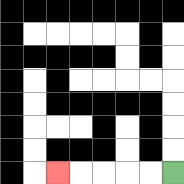{'start': '[7, 7]', 'end': '[2, 7]', 'path_directions': 'L,L,L,L,L', 'path_coordinates': '[[7, 7], [6, 7], [5, 7], [4, 7], [3, 7], [2, 7]]'}